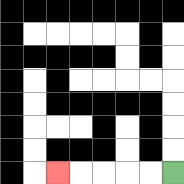{'start': '[7, 7]', 'end': '[2, 7]', 'path_directions': 'L,L,L,L,L', 'path_coordinates': '[[7, 7], [6, 7], [5, 7], [4, 7], [3, 7], [2, 7]]'}